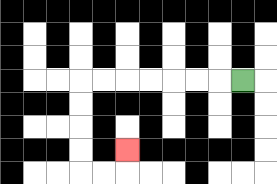{'start': '[10, 3]', 'end': '[5, 6]', 'path_directions': 'L,L,L,L,L,L,L,D,D,D,D,R,R,U', 'path_coordinates': '[[10, 3], [9, 3], [8, 3], [7, 3], [6, 3], [5, 3], [4, 3], [3, 3], [3, 4], [3, 5], [3, 6], [3, 7], [4, 7], [5, 7], [5, 6]]'}